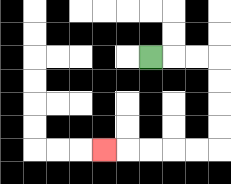{'start': '[6, 2]', 'end': '[4, 6]', 'path_directions': 'R,R,R,D,D,D,D,L,L,L,L,L', 'path_coordinates': '[[6, 2], [7, 2], [8, 2], [9, 2], [9, 3], [9, 4], [9, 5], [9, 6], [8, 6], [7, 6], [6, 6], [5, 6], [4, 6]]'}